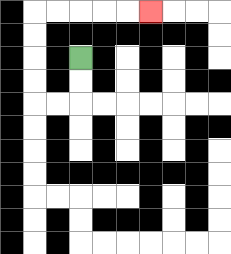{'start': '[3, 2]', 'end': '[6, 0]', 'path_directions': 'D,D,L,L,U,U,U,U,R,R,R,R,R', 'path_coordinates': '[[3, 2], [3, 3], [3, 4], [2, 4], [1, 4], [1, 3], [1, 2], [1, 1], [1, 0], [2, 0], [3, 0], [4, 0], [5, 0], [6, 0]]'}